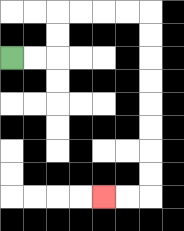{'start': '[0, 2]', 'end': '[4, 8]', 'path_directions': 'R,R,U,U,R,R,R,R,D,D,D,D,D,D,D,D,L,L', 'path_coordinates': '[[0, 2], [1, 2], [2, 2], [2, 1], [2, 0], [3, 0], [4, 0], [5, 0], [6, 0], [6, 1], [6, 2], [6, 3], [6, 4], [6, 5], [6, 6], [6, 7], [6, 8], [5, 8], [4, 8]]'}